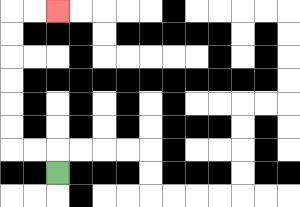{'start': '[2, 7]', 'end': '[2, 0]', 'path_directions': 'U,L,L,U,U,U,U,U,U,R,R', 'path_coordinates': '[[2, 7], [2, 6], [1, 6], [0, 6], [0, 5], [0, 4], [0, 3], [0, 2], [0, 1], [0, 0], [1, 0], [2, 0]]'}